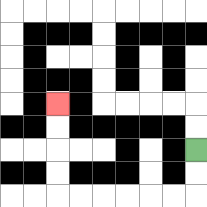{'start': '[8, 6]', 'end': '[2, 4]', 'path_directions': 'D,D,L,L,L,L,L,L,U,U,U,U', 'path_coordinates': '[[8, 6], [8, 7], [8, 8], [7, 8], [6, 8], [5, 8], [4, 8], [3, 8], [2, 8], [2, 7], [2, 6], [2, 5], [2, 4]]'}